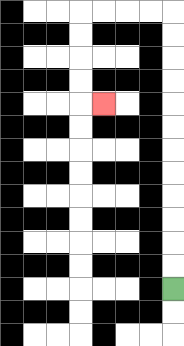{'start': '[7, 12]', 'end': '[4, 4]', 'path_directions': 'U,U,U,U,U,U,U,U,U,U,U,U,L,L,L,L,D,D,D,D,R', 'path_coordinates': '[[7, 12], [7, 11], [7, 10], [7, 9], [7, 8], [7, 7], [7, 6], [7, 5], [7, 4], [7, 3], [7, 2], [7, 1], [7, 0], [6, 0], [5, 0], [4, 0], [3, 0], [3, 1], [3, 2], [3, 3], [3, 4], [4, 4]]'}